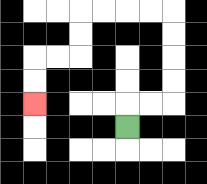{'start': '[5, 5]', 'end': '[1, 4]', 'path_directions': 'U,R,R,U,U,U,U,L,L,L,L,D,D,L,L,D,D', 'path_coordinates': '[[5, 5], [5, 4], [6, 4], [7, 4], [7, 3], [7, 2], [7, 1], [7, 0], [6, 0], [5, 0], [4, 0], [3, 0], [3, 1], [3, 2], [2, 2], [1, 2], [1, 3], [1, 4]]'}